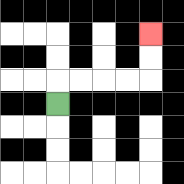{'start': '[2, 4]', 'end': '[6, 1]', 'path_directions': 'U,R,R,R,R,U,U', 'path_coordinates': '[[2, 4], [2, 3], [3, 3], [4, 3], [5, 3], [6, 3], [6, 2], [6, 1]]'}